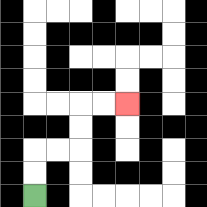{'start': '[1, 8]', 'end': '[5, 4]', 'path_directions': 'U,U,R,R,U,U,R,R', 'path_coordinates': '[[1, 8], [1, 7], [1, 6], [2, 6], [3, 6], [3, 5], [3, 4], [4, 4], [5, 4]]'}